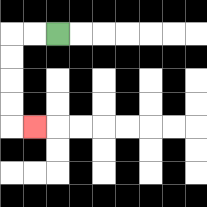{'start': '[2, 1]', 'end': '[1, 5]', 'path_directions': 'L,L,D,D,D,D,R', 'path_coordinates': '[[2, 1], [1, 1], [0, 1], [0, 2], [0, 3], [0, 4], [0, 5], [1, 5]]'}